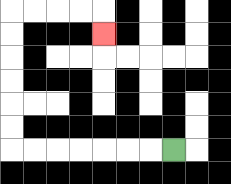{'start': '[7, 6]', 'end': '[4, 1]', 'path_directions': 'L,L,L,L,L,L,L,U,U,U,U,U,U,R,R,R,R,D', 'path_coordinates': '[[7, 6], [6, 6], [5, 6], [4, 6], [3, 6], [2, 6], [1, 6], [0, 6], [0, 5], [0, 4], [0, 3], [0, 2], [0, 1], [0, 0], [1, 0], [2, 0], [3, 0], [4, 0], [4, 1]]'}